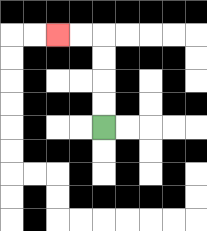{'start': '[4, 5]', 'end': '[2, 1]', 'path_directions': 'U,U,U,U,L,L', 'path_coordinates': '[[4, 5], [4, 4], [4, 3], [4, 2], [4, 1], [3, 1], [2, 1]]'}